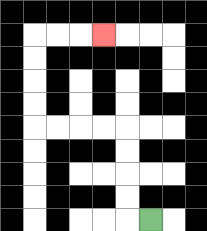{'start': '[6, 9]', 'end': '[4, 1]', 'path_directions': 'L,U,U,U,U,L,L,L,L,U,U,U,U,R,R,R', 'path_coordinates': '[[6, 9], [5, 9], [5, 8], [5, 7], [5, 6], [5, 5], [4, 5], [3, 5], [2, 5], [1, 5], [1, 4], [1, 3], [1, 2], [1, 1], [2, 1], [3, 1], [4, 1]]'}